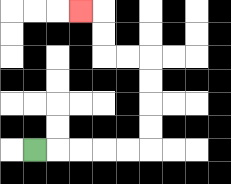{'start': '[1, 6]', 'end': '[3, 0]', 'path_directions': 'R,R,R,R,R,U,U,U,U,L,L,U,U,L', 'path_coordinates': '[[1, 6], [2, 6], [3, 6], [4, 6], [5, 6], [6, 6], [6, 5], [6, 4], [6, 3], [6, 2], [5, 2], [4, 2], [4, 1], [4, 0], [3, 0]]'}